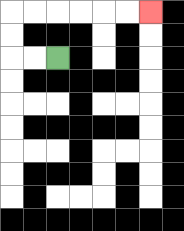{'start': '[2, 2]', 'end': '[6, 0]', 'path_directions': 'L,L,U,U,R,R,R,R,R,R', 'path_coordinates': '[[2, 2], [1, 2], [0, 2], [0, 1], [0, 0], [1, 0], [2, 0], [3, 0], [4, 0], [5, 0], [6, 0]]'}